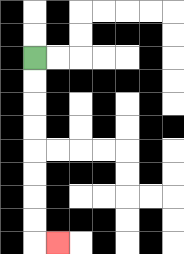{'start': '[1, 2]', 'end': '[2, 10]', 'path_directions': 'D,D,D,D,D,D,D,D,R', 'path_coordinates': '[[1, 2], [1, 3], [1, 4], [1, 5], [1, 6], [1, 7], [1, 8], [1, 9], [1, 10], [2, 10]]'}